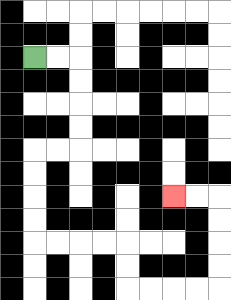{'start': '[1, 2]', 'end': '[7, 8]', 'path_directions': 'R,R,D,D,D,D,L,L,D,D,D,D,R,R,R,R,D,D,R,R,R,R,U,U,U,U,L,L', 'path_coordinates': '[[1, 2], [2, 2], [3, 2], [3, 3], [3, 4], [3, 5], [3, 6], [2, 6], [1, 6], [1, 7], [1, 8], [1, 9], [1, 10], [2, 10], [3, 10], [4, 10], [5, 10], [5, 11], [5, 12], [6, 12], [7, 12], [8, 12], [9, 12], [9, 11], [9, 10], [9, 9], [9, 8], [8, 8], [7, 8]]'}